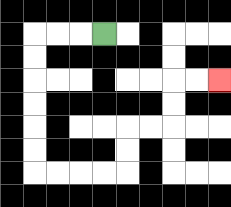{'start': '[4, 1]', 'end': '[9, 3]', 'path_directions': 'L,L,L,D,D,D,D,D,D,R,R,R,R,U,U,R,R,U,U,R,R', 'path_coordinates': '[[4, 1], [3, 1], [2, 1], [1, 1], [1, 2], [1, 3], [1, 4], [1, 5], [1, 6], [1, 7], [2, 7], [3, 7], [4, 7], [5, 7], [5, 6], [5, 5], [6, 5], [7, 5], [7, 4], [7, 3], [8, 3], [9, 3]]'}